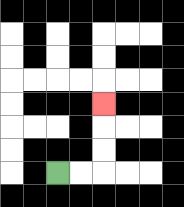{'start': '[2, 7]', 'end': '[4, 4]', 'path_directions': 'R,R,U,U,U', 'path_coordinates': '[[2, 7], [3, 7], [4, 7], [4, 6], [4, 5], [4, 4]]'}